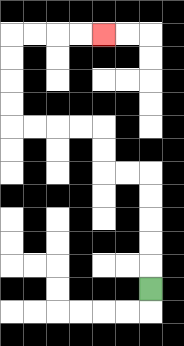{'start': '[6, 12]', 'end': '[4, 1]', 'path_directions': 'U,U,U,U,U,L,L,U,U,L,L,L,L,U,U,U,U,R,R,R,R', 'path_coordinates': '[[6, 12], [6, 11], [6, 10], [6, 9], [6, 8], [6, 7], [5, 7], [4, 7], [4, 6], [4, 5], [3, 5], [2, 5], [1, 5], [0, 5], [0, 4], [0, 3], [0, 2], [0, 1], [1, 1], [2, 1], [3, 1], [4, 1]]'}